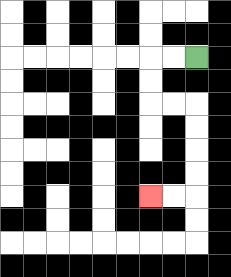{'start': '[8, 2]', 'end': '[6, 8]', 'path_directions': 'L,L,D,D,R,R,D,D,D,D,L,L', 'path_coordinates': '[[8, 2], [7, 2], [6, 2], [6, 3], [6, 4], [7, 4], [8, 4], [8, 5], [8, 6], [8, 7], [8, 8], [7, 8], [6, 8]]'}